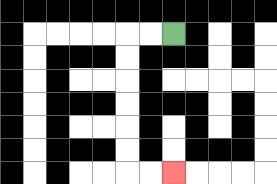{'start': '[7, 1]', 'end': '[7, 7]', 'path_directions': 'L,L,D,D,D,D,D,D,R,R', 'path_coordinates': '[[7, 1], [6, 1], [5, 1], [5, 2], [5, 3], [5, 4], [5, 5], [5, 6], [5, 7], [6, 7], [7, 7]]'}